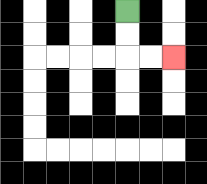{'start': '[5, 0]', 'end': '[7, 2]', 'path_directions': 'D,D,R,R', 'path_coordinates': '[[5, 0], [5, 1], [5, 2], [6, 2], [7, 2]]'}